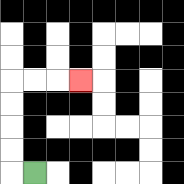{'start': '[1, 7]', 'end': '[3, 3]', 'path_directions': 'L,U,U,U,U,R,R,R', 'path_coordinates': '[[1, 7], [0, 7], [0, 6], [0, 5], [0, 4], [0, 3], [1, 3], [2, 3], [3, 3]]'}